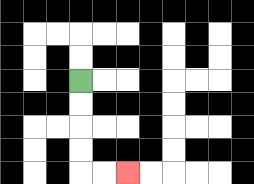{'start': '[3, 3]', 'end': '[5, 7]', 'path_directions': 'D,D,D,D,R,R', 'path_coordinates': '[[3, 3], [3, 4], [3, 5], [3, 6], [3, 7], [4, 7], [5, 7]]'}